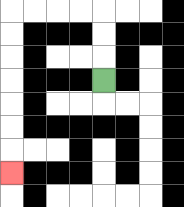{'start': '[4, 3]', 'end': '[0, 7]', 'path_directions': 'U,U,U,L,L,L,L,D,D,D,D,D,D,D', 'path_coordinates': '[[4, 3], [4, 2], [4, 1], [4, 0], [3, 0], [2, 0], [1, 0], [0, 0], [0, 1], [0, 2], [0, 3], [0, 4], [0, 5], [0, 6], [0, 7]]'}